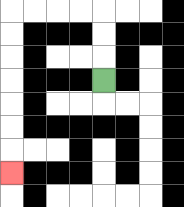{'start': '[4, 3]', 'end': '[0, 7]', 'path_directions': 'U,U,U,L,L,L,L,D,D,D,D,D,D,D', 'path_coordinates': '[[4, 3], [4, 2], [4, 1], [4, 0], [3, 0], [2, 0], [1, 0], [0, 0], [0, 1], [0, 2], [0, 3], [0, 4], [0, 5], [0, 6], [0, 7]]'}